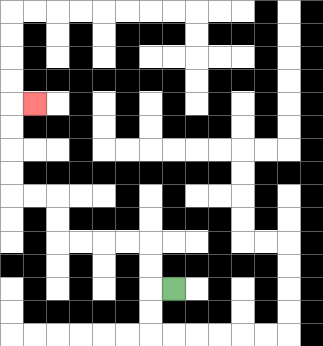{'start': '[7, 12]', 'end': '[1, 4]', 'path_directions': 'L,U,U,L,L,L,L,U,U,L,L,U,U,U,U,R', 'path_coordinates': '[[7, 12], [6, 12], [6, 11], [6, 10], [5, 10], [4, 10], [3, 10], [2, 10], [2, 9], [2, 8], [1, 8], [0, 8], [0, 7], [0, 6], [0, 5], [0, 4], [1, 4]]'}